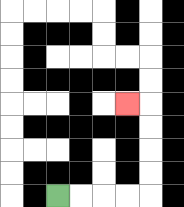{'start': '[2, 8]', 'end': '[5, 4]', 'path_directions': 'R,R,R,R,U,U,U,U,L', 'path_coordinates': '[[2, 8], [3, 8], [4, 8], [5, 8], [6, 8], [6, 7], [6, 6], [6, 5], [6, 4], [5, 4]]'}